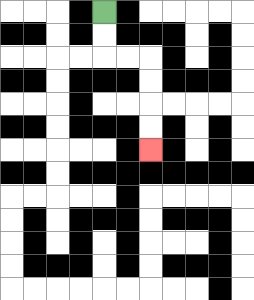{'start': '[4, 0]', 'end': '[6, 6]', 'path_directions': 'D,D,R,R,D,D,D,D', 'path_coordinates': '[[4, 0], [4, 1], [4, 2], [5, 2], [6, 2], [6, 3], [6, 4], [6, 5], [6, 6]]'}